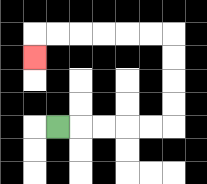{'start': '[2, 5]', 'end': '[1, 2]', 'path_directions': 'R,R,R,R,R,U,U,U,U,L,L,L,L,L,L,D', 'path_coordinates': '[[2, 5], [3, 5], [4, 5], [5, 5], [6, 5], [7, 5], [7, 4], [7, 3], [7, 2], [7, 1], [6, 1], [5, 1], [4, 1], [3, 1], [2, 1], [1, 1], [1, 2]]'}